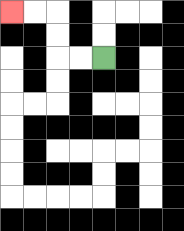{'start': '[4, 2]', 'end': '[0, 0]', 'path_directions': 'L,L,U,U,L,L', 'path_coordinates': '[[4, 2], [3, 2], [2, 2], [2, 1], [2, 0], [1, 0], [0, 0]]'}